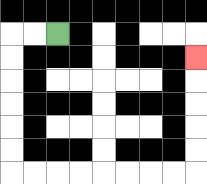{'start': '[2, 1]', 'end': '[8, 2]', 'path_directions': 'L,L,D,D,D,D,D,D,R,R,R,R,R,R,R,R,U,U,U,U,U', 'path_coordinates': '[[2, 1], [1, 1], [0, 1], [0, 2], [0, 3], [0, 4], [0, 5], [0, 6], [0, 7], [1, 7], [2, 7], [3, 7], [4, 7], [5, 7], [6, 7], [7, 7], [8, 7], [8, 6], [8, 5], [8, 4], [8, 3], [8, 2]]'}